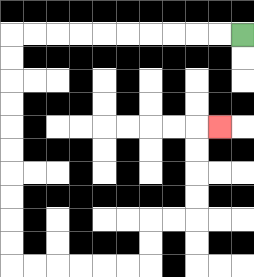{'start': '[10, 1]', 'end': '[9, 5]', 'path_directions': 'L,L,L,L,L,L,L,L,L,L,D,D,D,D,D,D,D,D,D,D,R,R,R,R,R,R,U,U,R,R,U,U,U,U,R', 'path_coordinates': '[[10, 1], [9, 1], [8, 1], [7, 1], [6, 1], [5, 1], [4, 1], [3, 1], [2, 1], [1, 1], [0, 1], [0, 2], [0, 3], [0, 4], [0, 5], [0, 6], [0, 7], [0, 8], [0, 9], [0, 10], [0, 11], [1, 11], [2, 11], [3, 11], [4, 11], [5, 11], [6, 11], [6, 10], [6, 9], [7, 9], [8, 9], [8, 8], [8, 7], [8, 6], [8, 5], [9, 5]]'}